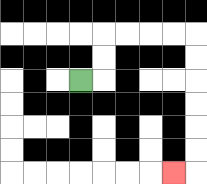{'start': '[3, 3]', 'end': '[7, 7]', 'path_directions': 'R,U,U,R,R,R,R,D,D,D,D,D,D,L', 'path_coordinates': '[[3, 3], [4, 3], [4, 2], [4, 1], [5, 1], [6, 1], [7, 1], [8, 1], [8, 2], [8, 3], [8, 4], [8, 5], [8, 6], [8, 7], [7, 7]]'}